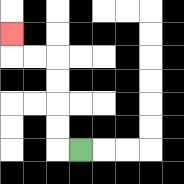{'start': '[3, 6]', 'end': '[0, 1]', 'path_directions': 'L,U,U,U,U,L,L,U', 'path_coordinates': '[[3, 6], [2, 6], [2, 5], [2, 4], [2, 3], [2, 2], [1, 2], [0, 2], [0, 1]]'}